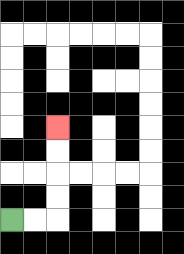{'start': '[0, 9]', 'end': '[2, 5]', 'path_directions': 'R,R,U,U,U,U', 'path_coordinates': '[[0, 9], [1, 9], [2, 9], [2, 8], [2, 7], [2, 6], [2, 5]]'}